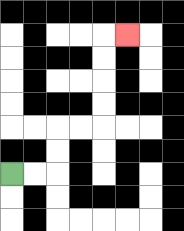{'start': '[0, 7]', 'end': '[5, 1]', 'path_directions': 'R,R,U,U,R,R,U,U,U,U,R', 'path_coordinates': '[[0, 7], [1, 7], [2, 7], [2, 6], [2, 5], [3, 5], [4, 5], [4, 4], [4, 3], [4, 2], [4, 1], [5, 1]]'}